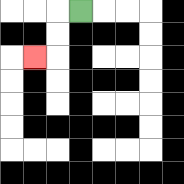{'start': '[3, 0]', 'end': '[1, 2]', 'path_directions': 'L,D,D,L', 'path_coordinates': '[[3, 0], [2, 0], [2, 1], [2, 2], [1, 2]]'}